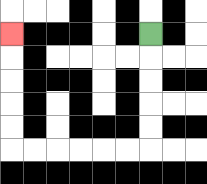{'start': '[6, 1]', 'end': '[0, 1]', 'path_directions': 'D,D,D,D,D,L,L,L,L,L,L,U,U,U,U,U', 'path_coordinates': '[[6, 1], [6, 2], [6, 3], [6, 4], [6, 5], [6, 6], [5, 6], [4, 6], [3, 6], [2, 6], [1, 6], [0, 6], [0, 5], [0, 4], [0, 3], [0, 2], [0, 1]]'}